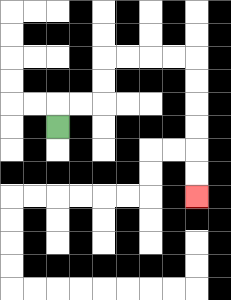{'start': '[2, 5]', 'end': '[8, 8]', 'path_directions': 'U,R,R,U,U,R,R,R,R,D,D,D,D,D,D', 'path_coordinates': '[[2, 5], [2, 4], [3, 4], [4, 4], [4, 3], [4, 2], [5, 2], [6, 2], [7, 2], [8, 2], [8, 3], [8, 4], [8, 5], [8, 6], [8, 7], [8, 8]]'}